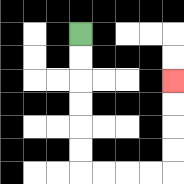{'start': '[3, 1]', 'end': '[7, 3]', 'path_directions': 'D,D,D,D,D,D,R,R,R,R,U,U,U,U', 'path_coordinates': '[[3, 1], [3, 2], [3, 3], [3, 4], [3, 5], [3, 6], [3, 7], [4, 7], [5, 7], [6, 7], [7, 7], [7, 6], [7, 5], [7, 4], [7, 3]]'}